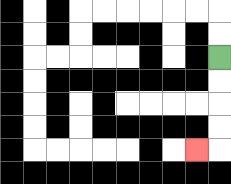{'start': '[9, 2]', 'end': '[8, 6]', 'path_directions': 'D,D,D,D,L', 'path_coordinates': '[[9, 2], [9, 3], [9, 4], [9, 5], [9, 6], [8, 6]]'}